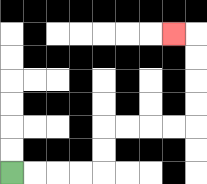{'start': '[0, 7]', 'end': '[7, 1]', 'path_directions': 'R,R,R,R,U,U,R,R,R,R,U,U,U,U,L', 'path_coordinates': '[[0, 7], [1, 7], [2, 7], [3, 7], [4, 7], [4, 6], [4, 5], [5, 5], [6, 5], [7, 5], [8, 5], [8, 4], [8, 3], [8, 2], [8, 1], [7, 1]]'}